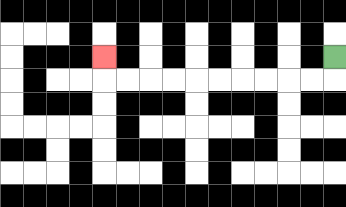{'start': '[14, 2]', 'end': '[4, 2]', 'path_directions': 'D,L,L,L,L,L,L,L,L,L,L,U', 'path_coordinates': '[[14, 2], [14, 3], [13, 3], [12, 3], [11, 3], [10, 3], [9, 3], [8, 3], [7, 3], [6, 3], [5, 3], [4, 3], [4, 2]]'}